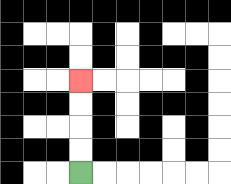{'start': '[3, 7]', 'end': '[3, 3]', 'path_directions': 'U,U,U,U', 'path_coordinates': '[[3, 7], [3, 6], [3, 5], [3, 4], [3, 3]]'}